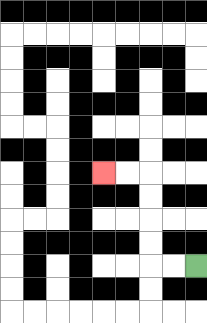{'start': '[8, 11]', 'end': '[4, 7]', 'path_directions': 'L,L,U,U,U,U,L,L', 'path_coordinates': '[[8, 11], [7, 11], [6, 11], [6, 10], [6, 9], [6, 8], [6, 7], [5, 7], [4, 7]]'}